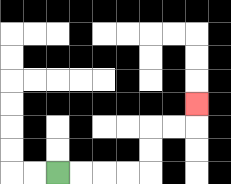{'start': '[2, 7]', 'end': '[8, 4]', 'path_directions': 'R,R,R,R,U,U,R,R,U', 'path_coordinates': '[[2, 7], [3, 7], [4, 7], [5, 7], [6, 7], [6, 6], [6, 5], [7, 5], [8, 5], [8, 4]]'}